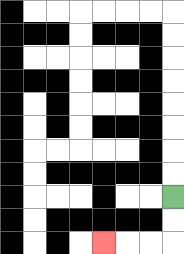{'start': '[7, 8]', 'end': '[4, 10]', 'path_directions': 'D,D,L,L,L', 'path_coordinates': '[[7, 8], [7, 9], [7, 10], [6, 10], [5, 10], [4, 10]]'}